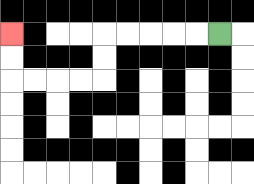{'start': '[9, 1]', 'end': '[0, 1]', 'path_directions': 'L,L,L,L,L,D,D,L,L,L,L,U,U', 'path_coordinates': '[[9, 1], [8, 1], [7, 1], [6, 1], [5, 1], [4, 1], [4, 2], [4, 3], [3, 3], [2, 3], [1, 3], [0, 3], [0, 2], [0, 1]]'}